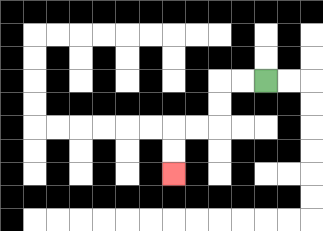{'start': '[11, 3]', 'end': '[7, 7]', 'path_directions': 'L,L,D,D,L,L,D,D', 'path_coordinates': '[[11, 3], [10, 3], [9, 3], [9, 4], [9, 5], [8, 5], [7, 5], [7, 6], [7, 7]]'}